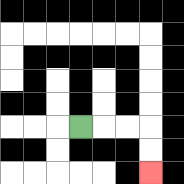{'start': '[3, 5]', 'end': '[6, 7]', 'path_directions': 'R,R,R,D,D', 'path_coordinates': '[[3, 5], [4, 5], [5, 5], [6, 5], [6, 6], [6, 7]]'}